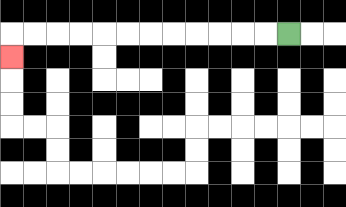{'start': '[12, 1]', 'end': '[0, 2]', 'path_directions': 'L,L,L,L,L,L,L,L,L,L,L,L,D', 'path_coordinates': '[[12, 1], [11, 1], [10, 1], [9, 1], [8, 1], [7, 1], [6, 1], [5, 1], [4, 1], [3, 1], [2, 1], [1, 1], [0, 1], [0, 2]]'}